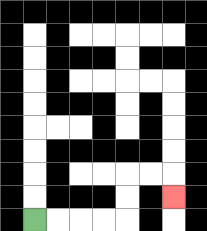{'start': '[1, 9]', 'end': '[7, 8]', 'path_directions': 'R,R,R,R,U,U,R,R,D', 'path_coordinates': '[[1, 9], [2, 9], [3, 9], [4, 9], [5, 9], [5, 8], [5, 7], [6, 7], [7, 7], [7, 8]]'}